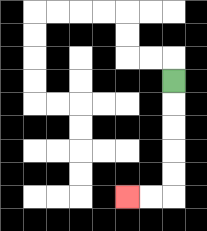{'start': '[7, 3]', 'end': '[5, 8]', 'path_directions': 'D,D,D,D,D,L,L', 'path_coordinates': '[[7, 3], [7, 4], [7, 5], [7, 6], [7, 7], [7, 8], [6, 8], [5, 8]]'}